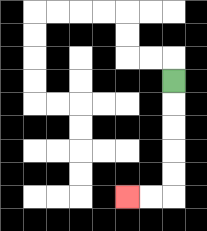{'start': '[7, 3]', 'end': '[5, 8]', 'path_directions': 'D,D,D,D,D,L,L', 'path_coordinates': '[[7, 3], [7, 4], [7, 5], [7, 6], [7, 7], [7, 8], [6, 8], [5, 8]]'}